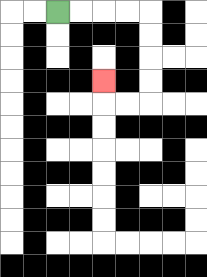{'start': '[2, 0]', 'end': '[4, 3]', 'path_directions': 'R,R,R,R,D,D,D,D,L,L,U', 'path_coordinates': '[[2, 0], [3, 0], [4, 0], [5, 0], [6, 0], [6, 1], [6, 2], [6, 3], [6, 4], [5, 4], [4, 4], [4, 3]]'}